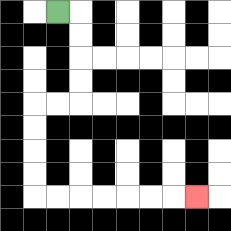{'start': '[2, 0]', 'end': '[8, 8]', 'path_directions': 'R,D,D,D,D,L,L,D,D,D,D,R,R,R,R,R,R,R', 'path_coordinates': '[[2, 0], [3, 0], [3, 1], [3, 2], [3, 3], [3, 4], [2, 4], [1, 4], [1, 5], [1, 6], [1, 7], [1, 8], [2, 8], [3, 8], [4, 8], [5, 8], [6, 8], [7, 8], [8, 8]]'}